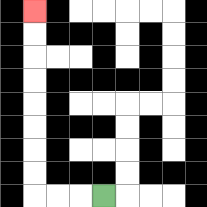{'start': '[4, 8]', 'end': '[1, 0]', 'path_directions': 'L,L,L,U,U,U,U,U,U,U,U', 'path_coordinates': '[[4, 8], [3, 8], [2, 8], [1, 8], [1, 7], [1, 6], [1, 5], [1, 4], [1, 3], [1, 2], [1, 1], [1, 0]]'}